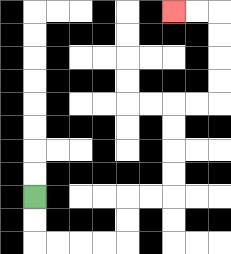{'start': '[1, 8]', 'end': '[7, 0]', 'path_directions': 'D,D,R,R,R,R,U,U,R,R,U,U,U,U,R,R,U,U,U,U,L,L', 'path_coordinates': '[[1, 8], [1, 9], [1, 10], [2, 10], [3, 10], [4, 10], [5, 10], [5, 9], [5, 8], [6, 8], [7, 8], [7, 7], [7, 6], [7, 5], [7, 4], [8, 4], [9, 4], [9, 3], [9, 2], [9, 1], [9, 0], [8, 0], [7, 0]]'}